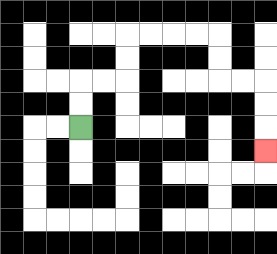{'start': '[3, 5]', 'end': '[11, 6]', 'path_directions': 'U,U,R,R,U,U,R,R,R,R,D,D,R,R,D,D,D', 'path_coordinates': '[[3, 5], [3, 4], [3, 3], [4, 3], [5, 3], [5, 2], [5, 1], [6, 1], [7, 1], [8, 1], [9, 1], [9, 2], [9, 3], [10, 3], [11, 3], [11, 4], [11, 5], [11, 6]]'}